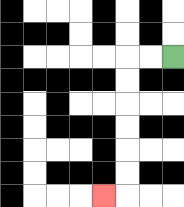{'start': '[7, 2]', 'end': '[4, 8]', 'path_directions': 'L,L,D,D,D,D,D,D,L', 'path_coordinates': '[[7, 2], [6, 2], [5, 2], [5, 3], [5, 4], [5, 5], [5, 6], [5, 7], [5, 8], [4, 8]]'}